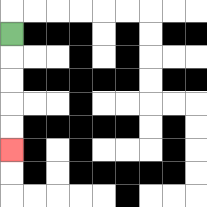{'start': '[0, 1]', 'end': '[0, 6]', 'path_directions': 'D,D,D,D,D', 'path_coordinates': '[[0, 1], [0, 2], [0, 3], [0, 4], [0, 5], [0, 6]]'}